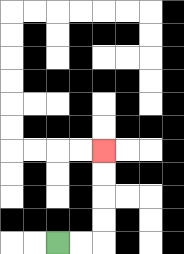{'start': '[2, 10]', 'end': '[4, 6]', 'path_directions': 'R,R,U,U,U,U', 'path_coordinates': '[[2, 10], [3, 10], [4, 10], [4, 9], [4, 8], [4, 7], [4, 6]]'}